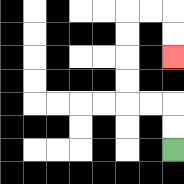{'start': '[7, 6]', 'end': '[7, 2]', 'path_directions': 'U,U,L,L,U,U,U,U,R,R,D,D', 'path_coordinates': '[[7, 6], [7, 5], [7, 4], [6, 4], [5, 4], [5, 3], [5, 2], [5, 1], [5, 0], [6, 0], [7, 0], [7, 1], [7, 2]]'}